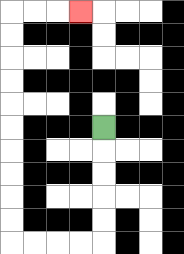{'start': '[4, 5]', 'end': '[3, 0]', 'path_directions': 'D,D,D,D,D,L,L,L,L,U,U,U,U,U,U,U,U,U,U,R,R,R', 'path_coordinates': '[[4, 5], [4, 6], [4, 7], [4, 8], [4, 9], [4, 10], [3, 10], [2, 10], [1, 10], [0, 10], [0, 9], [0, 8], [0, 7], [0, 6], [0, 5], [0, 4], [0, 3], [0, 2], [0, 1], [0, 0], [1, 0], [2, 0], [3, 0]]'}